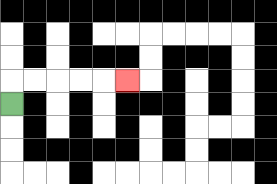{'start': '[0, 4]', 'end': '[5, 3]', 'path_directions': 'U,R,R,R,R,R', 'path_coordinates': '[[0, 4], [0, 3], [1, 3], [2, 3], [3, 3], [4, 3], [5, 3]]'}